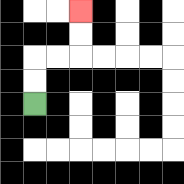{'start': '[1, 4]', 'end': '[3, 0]', 'path_directions': 'U,U,R,R,U,U', 'path_coordinates': '[[1, 4], [1, 3], [1, 2], [2, 2], [3, 2], [3, 1], [3, 0]]'}